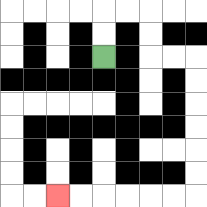{'start': '[4, 2]', 'end': '[2, 8]', 'path_directions': 'U,U,R,R,D,D,R,R,D,D,D,D,D,D,L,L,L,L,L,L', 'path_coordinates': '[[4, 2], [4, 1], [4, 0], [5, 0], [6, 0], [6, 1], [6, 2], [7, 2], [8, 2], [8, 3], [8, 4], [8, 5], [8, 6], [8, 7], [8, 8], [7, 8], [6, 8], [5, 8], [4, 8], [3, 8], [2, 8]]'}